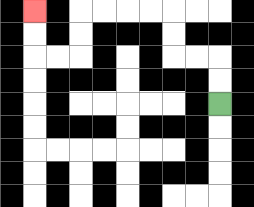{'start': '[9, 4]', 'end': '[1, 0]', 'path_directions': 'U,U,L,L,U,U,L,L,L,L,D,D,L,L,U,U', 'path_coordinates': '[[9, 4], [9, 3], [9, 2], [8, 2], [7, 2], [7, 1], [7, 0], [6, 0], [5, 0], [4, 0], [3, 0], [3, 1], [3, 2], [2, 2], [1, 2], [1, 1], [1, 0]]'}